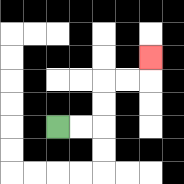{'start': '[2, 5]', 'end': '[6, 2]', 'path_directions': 'R,R,U,U,R,R,U', 'path_coordinates': '[[2, 5], [3, 5], [4, 5], [4, 4], [4, 3], [5, 3], [6, 3], [6, 2]]'}